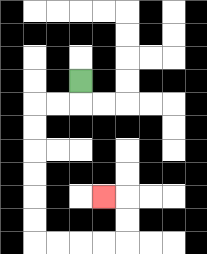{'start': '[3, 3]', 'end': '[4, 8]', 'path_directions': 'D,L,L,D,D,D,D,D,D,R,R,R,R,U,U,L', 'path_coordinates': '[[3, 3], [3, 4], [2, 4], [1, 4], [1, 5], [1, 6], [1, 7], [1, 8], [1, 9], [1, 10], [2, 10], [3, 10], [4, 10], [5, 10], [5, 9], [5, 8], [4, 8]]'}